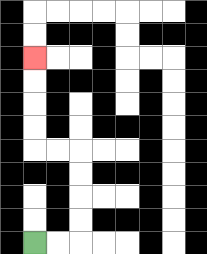{'start': '[1, 10]', 'end': '[1, 2]', 'path_directions': 'R,R,U,U,U,U,L,L,U,U,U,U', 'path_coordinates': '[[1, 10], [2, 10], [3, 10], [3, 9], [3, 8], [3, 7], [3, 6], [2, 6], [1, 6], [1, 5], [1, 4], [1, 3], [1, 2]]'}